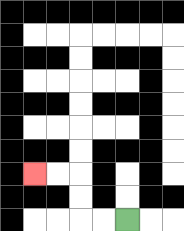{'start': '[5, 9]', 'end': '[1, 7]', 'path_directions': 'L,L,U,U,L,L', 'path_coordinates': '[[5, 9], [4, 9], [3, 9], [3, 8], [3, 7], [2, 7], [1, 7]]'}